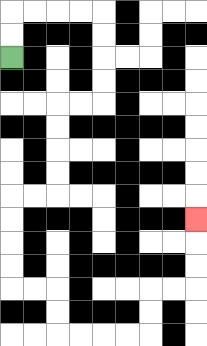{'start': '[0, 2]', 'end': '[8, 9]', 'path_directions': 'U,U,R,R,R,R,D,D,D,D,L,L,D,D,D,D,L,L,D,D,D,D,R,R,D,D,R,R,R,R,U,U,R,R,U,U,U', 'path_coordinates': '[[0, 2], [0, 1], [0, 0], [1, 0], [2, 0], [3, 0], [4, 0], [4, 1], [4, 2], [4, 3], [4, 4], [3, 4], [2, 4], [2, 5], [2, 6], [2, 7], [2, 8], [1, 8], [0, 8], [0, 9], [0, 10], [0, 11], [0, 12], [1, 12], [2, 12], [2, 13], [2, 14], [3, 14], [4, 14], [5, 14], [6, 14], [6, 13], [6, 12], [7, 12], [8, 12], [8, 11], [8, 10], [8, 9]]'}